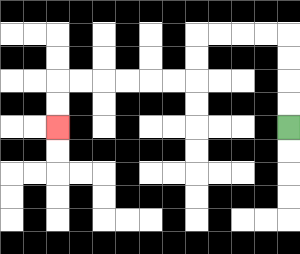{'start': '[12, 5]', 'end': '[2, 5]', 'path_directions': 'U,U,U,U,L,L,L,L,D,D,L,L,L,L,L,L,D,D', 'path_coordinates': '[[12, 5], [12, 4], [12, 3], [12, 2], [12, 1], [11, 1], [10, 1], [9, 1], [8, 1], [8, 2], [8, 3], [7, 3], [6, 3], [5, 3], [4, 3], [3, 3], [2, 3], [2, 4], [2, 5]]'}